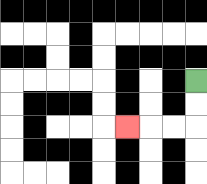{'start': '[8, 3]', 'end': '[5, 5]', 'path_directions': 'D,D,L,L,L', 'path_coordinates': '[[8, 3], [8, 4], [8, 5], [7, 5], [6, 5], [5, 5]]'}